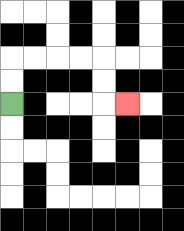{'start': '[0, 4]', 'end': '[5, 4]', 'path_directions': 'U,U,R,R,R,R,D,D,R', 'path_coordinates': '[[0, 4], [0, 3], [0, 2], [1, 2], [2, 2], [3, 2], [4, 2], [4, 3], [4, 4], [5, 4]]'}